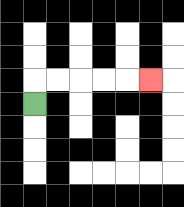{'start': '[1, 4]', 'end': '[6, 3]', 'path_directions': 'U,R,R,R,R,R', 'path_coordinates': '[[1, 4], [1, 3], [2, 3], [3, 3], [4, 3], [5, 3], [6, 3]]'}